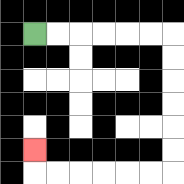{'start': '[1, 1]', 'end': '[1, 6]', 'path_directions': 'R,R,R,R,R,R,D,D,D,D,D,D,L,L,L,L,L,L,U', 'path_coordinates': '[[1, 1], [2, 1], [3, 1], [4, 1], [5, 1], [6, 1], [7, 1], [7, 2], [7, 3], [7, 4], [7, 5], [7, 6], [7, 7], [6, 7], [5, 7], [4, 7], [3, 7], [2, 7], [1, 7], [1, 6]]'}